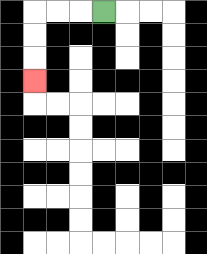{'start': '[4, 0]', 'end': '[1, 3]', 'path_directions': 'L,L,L,D,D,D', 'path_coordinates': '[[4, 0], [3, 0], [2, 0], [1, 0], [1, 1], [1, 2], [1, 3]]'}